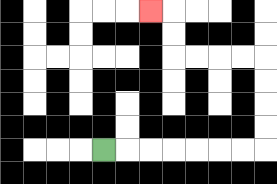{'start': '[4, 6]', 'end': '[6, 0]', 'path_directions': 'R,R,R,R,R,R,R,U,U,U,U,L,L,L,L,U,U,L', 'path_coordinates': '[[4, 6], [5, 6], [6, 6], [7, 6], [8, 6], [9, 6], [10, 6], [11, 6], [11, 5], [11, 4], [11, 3], [11, 2], [10, 2], [9, 2], [8, 2], [7, 2], [7, 1], [7, 0], [6, 0]]'}